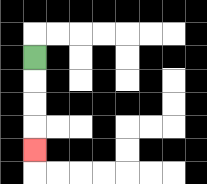{'start': '[1, 2]', 'end': '[1, 6]', 'path_directions': 'D,D,D,D', 'path_coordinates': '[[1, 2], [1, 3], [1, 4], [1, 5], [1, 6]]'}